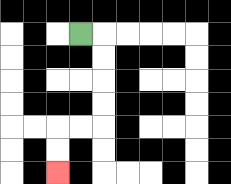{'start': '[3, 1]', 'end': '[2, 7]', 'path_directions': 'R,D,D,D,D,L,L,D,D', 'path_coordinates': '[[3, 1], [4, 1], [4, 2], [4, 3], [4, 4], [4, 5], [3, 5], [2, 5], [2, 6], [2, 7]]'}